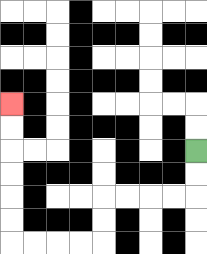{'start': '[8, 6]', 'end': '[0, 4]', 'path_directions': 'D,D,L,L,L,L,D,D,L,L,L,L,U,U,U,U,U,U', 'path_coordinates': '[[8, 6], [8, 7], [8, 8], [7, 8], [6, 8], [5, 8], [4, 8], [4, 9], [4, 10], [3, 10], [2, 10], [1, 10], [0, 10], [0, 9], [0, 8], [0, 7], [0, 6], [0, 5], [0, 4]]'}